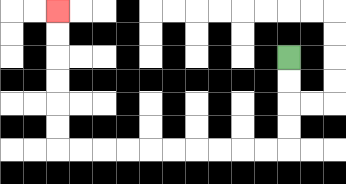{'start': '[12, 2]', 'end': '[2, 0]', 'path_directions': 'D,D,D,D,L,L,L,L,L,L,L,L,L,L,U,U,U,U,U,U', 'path_coordinates': '[[12, 2], [12, 3], [12, 4], [12, 5], [12, 6], [11, 6], [10, 6], [9, 6], [8, 6], [7, 6], [6, 6], [5, 6], [4, 6], [3, 6], [2, 6], [2, 5], [2, 4], [2, 3], [2, 2], [2, 1], [2, 0]]'}